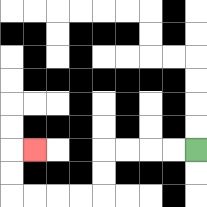{'start': '[8, 6]', 'end': '[1, 6]', 'path_directions': 'L,L,L,L,D,D,L,L,L,L,U,U,R', 'path_coordinates': '[[8, 6], [7, 6], [6, 6], [5, 6], [4, 6], [4, 7], [4, 8], [3, 8], [2, 8], [1, 8], [0, 8], [0, 7], [0, 6], [1, 6]]'}